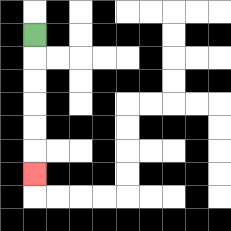{'start': '[1, 1]', 'end': '[1, 7]', 'path_directions': 'D,D,D,D,D,D', 'path_coordinates': '[[1, 1], [1, 2], [1, 3], [1, 4], [1, 5], [1, 6], [1, 7]]'}